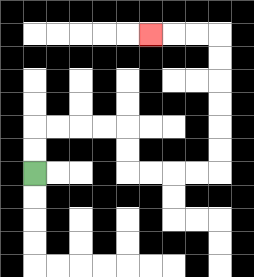{'start': '[1, 7]', 'end': '[6, 1]', 'path_directions': 'U,U,R,R,R,R,D,D,R,R,R,R,U,U,U,U,U,U,L,L,L', 'path_coordinates': '[[1, 7], [1, 6], [1, 5], [2, 5], [3, 5], [4, 5], [5, 5], [5, 6], [5, 7], [6, 7], [7, 7], [8, 7], [9, 7], [9, 6], [9, 5], [9, 4], [9, 3], [9, 2], [9, 1], [8, 1], [7, 1], [6, 1]]'}